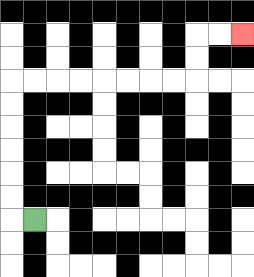{'start': '[1, 9]', 'end': '[10, 1]', 'path_directions': 'L,U,U,U,U,U,U,R,R,R,R,R,R,R,R,U,U,R,R', 'path_coordinates': '[[1, 9], [0, 9], [0, 8], [0, 7], [0, 6], [0, 5], [0, 4], [0, 3], [1, 3], [2, 3], [3, 3], [4, 3], [5, 3], [6, 3], [7, 3], [8, 3], [8, 2], [8, 1], [9, 1], [10, 1]]'}